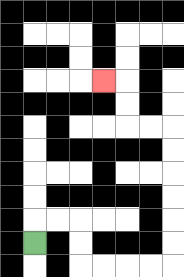{'start': '[1, 10]', 'end': '[4, 3]', 'path_directions': 'U,R,R,D,D,R,R,R,R,U,U,U,U,U,U,L,L,U,U,L', 'path_coordinates': '[[1, 10], [1, 9], [2, 9], [3, 9], [3, 10], [3, 11], [4, 11], [5, 11], [6, 11], [7, 11], [7, 10], [7, 9], [7, 8], [7, 7], [7, 6], [7, 5], [6, 5], [5, 5], [5, 4], [5, 3], [4, 3]]'}